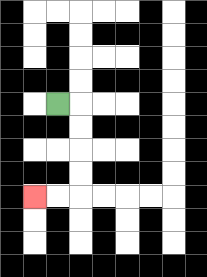{'start': '[2, 4]', 'end': '[1, 8]', 'path_directions': 'R,D,D,D,D,L,L', 'path_coordinates': '[[2, 4], [3, 4], [3, 5], [3, 6], [3, 7], [3, 8], [2, 8], [1, 8]]'}